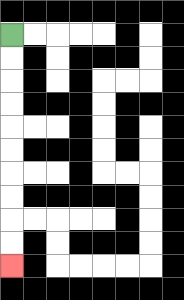{'start': '[0, 1]', 'end': '[0, 11]', 'path_directions': 'D,D,D,D,D,D,D,D,D,D', 'path_coordinates': '[[0, 1], [0, 2], [0, 3], [0, 4], [0, 5], [0, 6], [0, 7], [0, 8], [0, 9], [0, 10], [0, 11]]'}